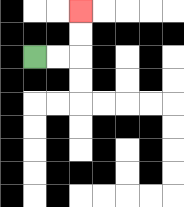{'start': '[1, 2]', 'end': '[3, 0]', 'path_directions': 'R,R,U,U', 'path_coordinates': '[[1, 2], [2, 2], [3, 2], [3, 1], [3, 0]]'}